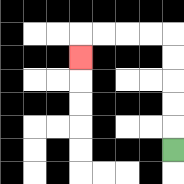{'start': '[7, 6]', 'end': '[3, 2]', 'path_directions': 'U,U,U,U,U,L,L,L,L,D', 'path_coordinates': '[[7, 6], [7, 5], [7, 4], [7, 3], [7, 2], [7, 1], [6, 1], [5, 1], [4, 1], [3, 1], [3, 2]]'}